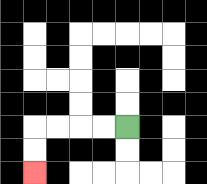{'start': '[5, 5]', 'end': '[1, 7]', 'path_directions': 'L,L,L,L,D,D', 'path_coordinates': '[[5, 5], [4, 5], [3, 5], [2, 5], [1, 5], [1, 6], [1, 7]]'}